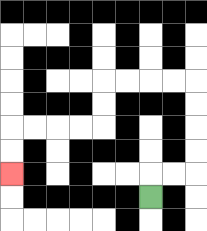{'start': '[6, 8]', 'end': '[0, 7]', 'path_directions': 'U,R,R,U,U,U,U,L,L,L,L,D,D,L,L,L,L,D,D', 'path_coordinates': '[[6, 8], [6, 7], [7, 7], [8, 7], [8, 6], [8, 5], [8, 4], [8, 3], [7, 3], [6, 3], [5, 3], [4, 3], [4, 4], [4, 5], [3, 5], [2, 5], [1, 5], [0, 5], [0, 6], [0, 7]]'}